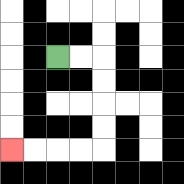{'start': '[2, 2]', 'end': '[0, 6]', 'path_directions': 'R,R,D,D,D,D,L,L,L,L', 'path_coordinates': '[[2, 2], [3, 2], [4, 2], [4, 3], [4, 4], [4, 5], [4, 6], [3, 6], [2, 6], [1, 6], [0, 6]]'}